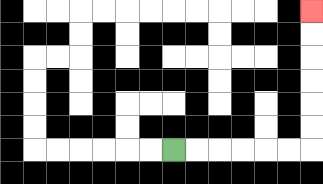{'start': '[7, 6]', 'end': '[13, 0]', 'path_directions': 'R,R,R,R,R,R,U,U,U,U,U,U', 'path_coordinates': '[[7, 6], [8, 6], [9, 6], [10, 6], [11, 6], [12, 6], [13, 6], [13, 5], [13, 4], [13, 3], [13, 2], [13, 1], [13, 0]]'}